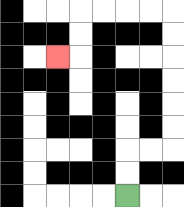{'start': '[5, 8]', 'end': '[2, 2]', 'path_directions': 'U,U,R,R,U,U,U,U,U,U,L,L,L,L,D,D,L', 'path_coordinates': '[[5, 8], [5, 7], [5, 6], [6, 6], [7, 6], [7, 5], [7, 4], [7, 3], [7, 2], [7, 1], [7, 0], [6, 0], [5, 0], [4, 0], [3, 0], [3, 1], [3, 2], [2, 2]]'}